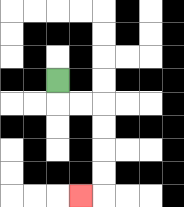{'start': '[2, 3]', 'end': '[3, 8]', 'path_directions': 'D,R,R,D,D,D,D,L', 'path_coordinates': '[[2, 3], [2, 4], [3, 4], [4, 4], [4, 5], [4, 6], [4, 7], [4, 8], [3, 8]]'}